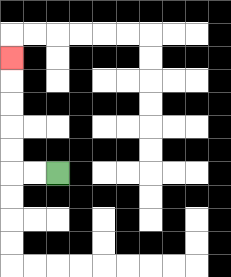{'start': '[2, 7]', 'end': '[0, 2]', 'path_directions': 'L,L,U,U,U,U,U', 'path_coordinates': '[[2, 7], [1, 7], [0, 7], [0, 6], [0, 5], [0, 4], [0, 3], [0, 2]]'}